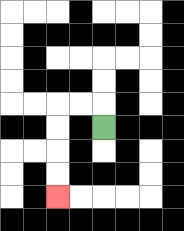{'start': '[4, 5]', 'end': '[2, 8]', 'path_directions': 'U,L,L,D,D,D,D', 'path_coordinates': '[[4, 5], [4, 4], [3, 4], [2, 4], [2, 5], [2, 6], [2, 7], [2, 8]]'}